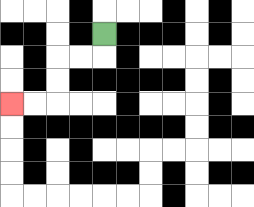{'start': '[4, 1]', 'end': '[0, 4]', 'path_directions': 'D,L,L,D,D,L,L', 'path_coordinates': '[[4, 1], [4, 2], [3, 2], [2, 2], [2, 3], [2, 4], [1, 4], [0, 4]]'}